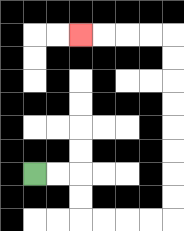{'start': '[1, 7]', 'end': '[3, 1]', 'path_directions': 'R,R,D,D,R,R,R,R,U,U,U,U,U,U,U,U,L,L,L,L', 'path_coordinates': '[[1, 7], [2, 7], [3, 7], [3, 8], [3, 9], [4, 9], [5, 9], [6, 9], [7, 9], [7, 8], [7, 7], [7, 6], [7, 5], [7, 4], [7, 3], [7, 2], [7, 1], [6, 1], [5, 1], [4, 1], [3, 1]]'}